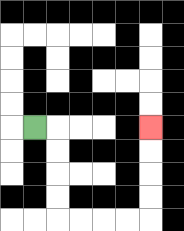{'start': '[1, 5]', 'end': '[6, 5]', 'path_directions': 'R,D,D,D,D,R,R,R,R,U,U,U,U', 'path_coordinates': '[[1, 5], [2, 5], [2, 6], [2, 7], [2, 8], [2, 9], [3, 9], [4, 9], [5, 9], [6, 9], [6, 8], [6, 7], [6, 6], [6, 5]]'}